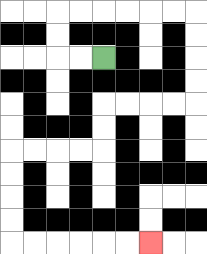{'start': '[4, 2]', 'end': '[6, 10]', 'path_directions': 'L,L,U,U,R,R,R,R,R,R,D,D,D,D,L,L,L,L,D,D,L,L,L,L,D,D,D,D,R,R,R,R,R,R', 'path_coordinates': '[[4, 2], [3, 2], [2, 2], [2, 1], [2, 0], [3, 0], [4, 0], [5, 0], [6, 0], [7, 0], [8, 0], [8, 1], [8, 2], [8, 3], [8, 4], [7, 4], [6, 4], [5, 4], [4, 4], [4, 5], [4, 6], [3, 6], [2, 6], [1, 6], [0, 6], [0, 7], [0, 8], [0, 9], [0, 10], [1, 10], [2, 10], [3, 10], [4, 10], [5, 10], [6, 10]]'}